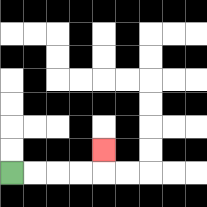{'start': '[0, 7]', 'end': '[4, 6]', 'path_directions': 'R,R,R,R,U', 'path_coordinates': '[[0, 7], [1, 7], [2, 7], [3, 7], [4, 7], [4, 6]]'}